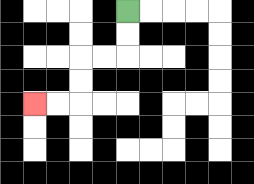{'start': '[5, 0]', 'end': '[1, 4]', 'path_directions': 'D,D,L,L,D,D,L,L', 'path_coordinates': '[[5, 0], [5, 1], [5, 2], [4, 2], [3, 2], [3, 3], [3, 4], [2, 4], [1, 4]]'}